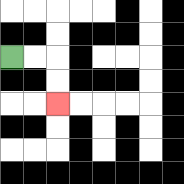{'start': '[0, 2]', 'end': '[2, 4]', 'path_directions': 'R,R,D,D', 'path_coordinates': '[[0, 2], [1, 2], [2, 2], [2, 3], [2, 4]]'}